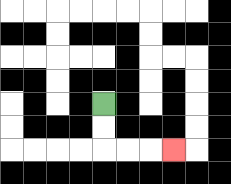{'start': '[4, 4]', 'end': '[7, 6]', 'path_directions': 'D,D,R,R,R', 'path_coordinates': '[[4, 4], [4, 5], [4, 6], [5, 6], [6, 6], [7, 6]]'}